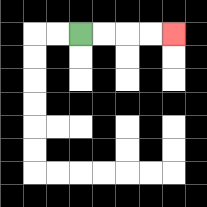{'start': '[3, 1]', 'end': '[7, 1]', 'path_directions': 'R,R,R,R', 'path_coordinates': '[[3, 1], [4, 1], [5, 1], [6, 1], [7, 1]]'}